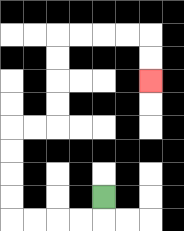{'start': '[4, 8]', 'end': '[6, 3]', 'path_directions': 'D,L,L,L,L,U,U,U,U,R,R,U,U,U,U,R,R,R,R,D,D', 'path_coordinates': '[[4, 8], [4, 9], [3, 9], [2, 9], [1, 9], [0, 9], [0, 8], [0, 7], [0, 6], [0, 5], [1, 5], [2, 5], [2, 4], [2, 3], [2, 2], [2, 1], [3, 1], [4, 1], [5, 1], [6, 1], [6, 2], [6, 3]]'}